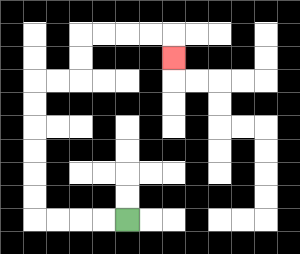{'start': '[5, 9]', 'end': '[7, 2]', 'path_directions': 'L,L,L,L,U,U,U,U,U,U,R,R,U,U,R,R,R,R,D', 'path_coordinates': '[[5, 9], [4, 9], [3, 9], [2, 9], [1, 9], [1, 8], [1, 7], [1, 6], [1, 5], [1, 4], [1, 3], [2, 3], [3, 3], [3, 2], [3, 1], [4, 1], [5, 1], [6, 1], [7, 1], [7, 2]]'}